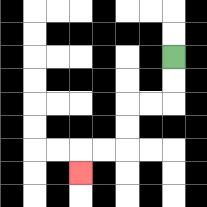{'start': '[7, 2]', 'end': '[3, 7]', 'path_directions': 'D,D,L,L,D,D,L,L,D', 'path_coordinates': '[[7, 2], [7, 3], [7, 4], [6, 4], [5, 4], [5, 5], [5, 6], [4, 6], [3, 6], [3, 7]]'}